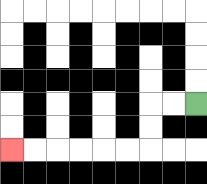{'start': '[8, 4]', 'end': '[0, 6]', 'path_directions': 'L,L,D,D,L,L,L,L,L,L', 'path_coordinates': '[[8, 4], [7, 4], [6, 4], [6, 5], [6, 6], [5, 6], [4, 6], [3, 6], [2, 6], [1, 6], [0, 6]]'}